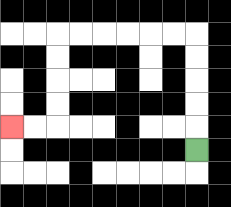{'start': '[8, 6]', 'end': '[0, 5]', 'path_directions': 'U,U,U,U,U,L,L,L,L,L,L,D,D,D,D,L,L', 'path_coordinates': '[[8, 6], [8, 5], [8, 4], [8, 3], [8, 2], [8, 1], [7, 1], [6, 1], [5, 1], [4, 1], [3, 1], [2, 1], [2, 2], [2, 3], [2, 4], [2, 5], [1, 5], [0, 5]]'}